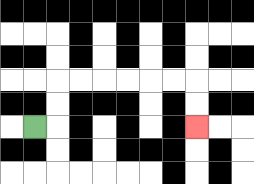{'start': '[1, 5]', 'end': '[8, 5]', 'path_directions': 'R,U,U,R,R,R,R,R,R,D,D', 'path_coordinates': '[[1, 5], [2, 5], [2, 4], [2, 3], [3, 3], [4, 3], [5, 3], [6, 3], [7, 3], [8, 3], [8, 4], [8, 5]]'}